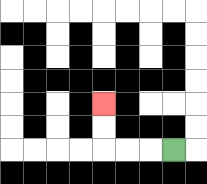{'start': '[7, 6]', 'end': '[4, 4]', 'path_directions': 'L,L,L,U,U', 'path_coordinates': '[[7, 6], [6, 6], [5, 6], [4, 6], [4, 5], [4, 4]]'}